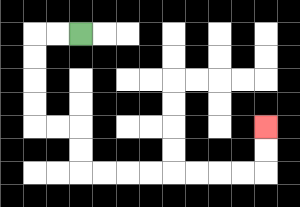{'start': '[3, 1]', 'end': '[11, 5]', 'path_directions': 'L,L,D,D,D,D,R,R,D,D,R,R,R,R,R,R,R,R,U,U', 'path_coordinates': '[[3, 1], [2, 1], [1, 1], [1, 2], [1, 3], [1, 4], [1, 5], [2, 5], [3, 5], [3, 6], [3, 7], [4, 7], [5, 7], [6, 7], [7, 7], [8, 7], [9, 7], [10, 7], [11, 7], [11, 6], [11, 5]]'}